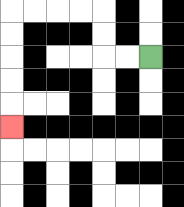{'start': '[6, 2]', 'end': '[0, 5]', 'path_directions': 'L,L,U,U,L,L,L,L,D,D,D,D,D', 'path_coordinates': '[[6, 2], [5, 2], [4, 2], [4, 1], [4, 0], [3, 0], [2, 0], [1, 0], [0, 0], [0, 1], [0, 2], [0, 3], [0, 4], [0, 5]]'}